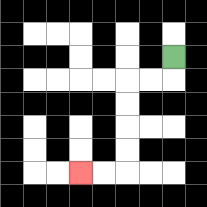{'start': '[7, 2]', 'end': '[3, 7]', 'path_directions': 'D,L,L,D,D,D,D,L,L', 'path_coordinates': '[[7, 2], [7, 3], [6, 3], [5, 3], [5, 4], [5, 5], [5, 6], [5, 7], [4, 7], [3, 7]]'}